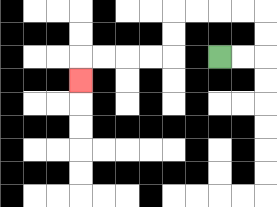{'start': '[9, 2]', 'end': '[3, 3]', 'path_directions': 'R,R,U,U,L,L,L,L,D,D,L,L,L,L,D', 'path_coordinates': '[[9, 2], [10, 2], [11, 2], [11, 1], [11, 0], [10, 0], [9, 0], [8, 0], [7, 0], [7, 1], [7, 2], [6, 2], [5, 2], [4, 2], [3, 2], [3, 3]]'}